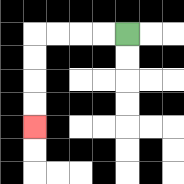{'start': '[5, 1]', 'end': '[1, 5]', 'path_directions': 'L,L,L,L,D,D,D,D', 'path_coordinates': '[[5, 1], [4, 1], [3, 1], [2, 1], [1, 1], [1, 2], [1, 3], [1, 4], [1, 5]]'}